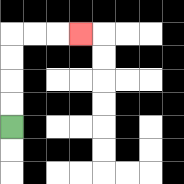{'start': '[0, 5]', 'end': '[3, 1]', 'path_directions': 'U,U,U,U,R,R,R', 'path_coordinates': '[[0, 5], [0, 4], [0, 3], [0, 2], [0, 1], [1, 1], [2, 1], [3, 1]]'}